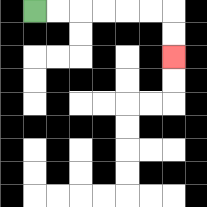{'start': '[1, 0]', 'end': '[7, 2]', 'path_directions': 'R,R,R,R,R,R,D,D', 'path_coordinates': '[[1, 0], [2, 0], [3, 0], [4, 0], [5, 0], [6, 0], [7, 0], [7, 1], [7, 2]]'}